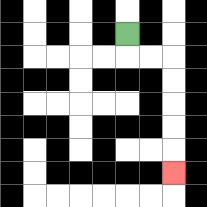{'start': '[5, 1]', 'end': '[7, 7]', 'path_directions': 'D,R,R,D,D,D,D,D', 'path_coordinates': '[[5, 1], [5, 2], [6, 2], [7, 2], [7, 3], [7, 4], [7, 5], [7, 6], [7, 7]]'}